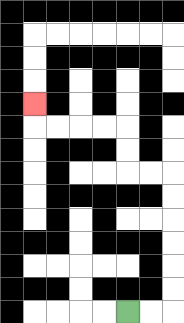{'start': '[5, 13]', 'end': '[1, 4]', 'path_directions': 'R,R,U,U,U,U,U,U,L,L,U,U,L,L,L,L,U', 'path_coordinates': '[[5, 13], [6, 13], [7, 13], [7, 12], [7, 11], [7, 10], [7, 9], [7, 8], [7, 7], [6, 7], [5, 7], [5, 6], [5, 5], [4, 5], [3, 5], [2, 5], [1, 5], [1, 4]]'}